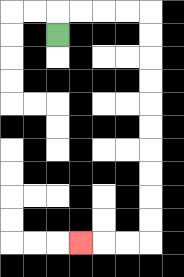{'start': '[2, 1]', 'end': '[3, 10]', 'path_directions': 'U,R,R,R,R,D,D,D,D,D,D,D,D,D,D,L,L,L', 'path_coordinates': '[[2, 1], [2, 0], [3, 0], [4, 0], [5, 0], [6, 0], [6, 1], [6, 2], [6, 3], [6, 4], [6, 5], [6, 6], [6, 7], [6, 8], [6, 9], [6, 10], [5, 10], [4, 10], [3, 10]]'}